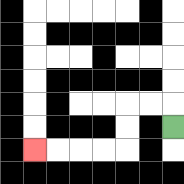{'start': '[7, 5]', 'end': '[1, 6]', 'path_directions': 'U,L,L,D,D,L,L,L,L', 'path_coordinates': '[[7, 5], [7, 4], [6, 4], [5, 4], [5, 5], [5, 6], [4, 6], [3, 6], [2, 6], [1, 6]]'}